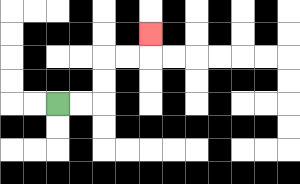{'start': '[2, 4]', 'end': '[6, 1]', 'path_directions': 'R,R,U,U,R,R,U', 'path_coordinates': '[[2, 4], [3, 4], [4, 4], [4, 3], [4, 2], [5, 2], [6, 2], [6, 1]]'}